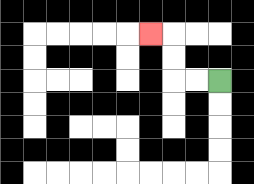{'start': '[9, 3]', 'end': '[6, 1]', 'path_directions': 'L,L,U,U,L', 'path_coordinates': '[[9, 3], [8, 3], [7, 3], [7, 2], [7, 1], [6, 1]]'}